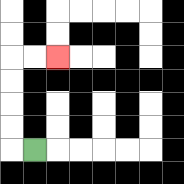{'start': '[1, 6]', 'end': '[2, 2]', 'path_directions': 'L,U,U,U,U,R,R', 'path_coordinates': '[[1, 6], [0, 6], [0, 5], [0, 4], [0, 3], [0, 2], [1, 2], [2, 2]]'}